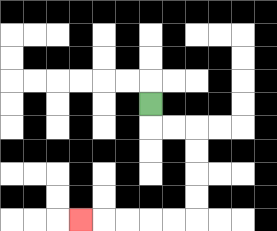{'start': '[6, 4]', 'end': '[3, 9]', 'path_directions': 'D,R,R,D,D,D,D,L,L,L,L,L', 'path_coordinates': '[[6, 4], [6, 5], [7, 5], [8, 5], [8, 6], [8, 7], [8, 8], [8, 9], [7, 9], [6, 9], [5, 9], [4, 9], [3, 9]]'}